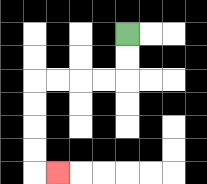{'start': '[5, 1]', 'end': '[2, 7]', 'path_directions': 'D,D,L,L,L,L,D,D,D,D,R', 'path_coordinates': '[[5, 1], [5, 2], [5, 3], [4, 3], [3, 3], [2, 3], [1, 3], [1, 4], [1, 5], [1, 6], [1, 7], [2, 7]]'}